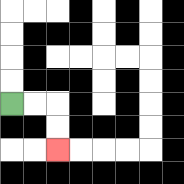{'start': '[0, 4]', 'end': '[2, 6]', 'path_directions': 'R,R,D,D', 'path_coordinates': '[[0, 4], [1, 4], [2, 4], [2, 5], [2, 6]]'}